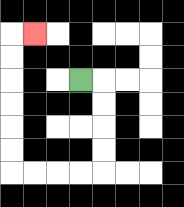{'start': '[3, 3]', 'end': '[1, 1]', 'path_directions': 'R,D,D,D,D,L,L,L,L,U,U,U,U,U,U,R', 'path_coordinates': '[[3, 3], [4, 3], [4, 4], [4, 5], [4, 6], [4, 7], [3, 7], [2, 7], [1, 7], [0, 7], [0, 6], [0, 5], [0, 4], [0, 3], [0, 2], [0, 1], [1, 1]]'}